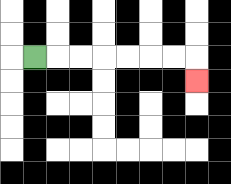{'start': '[1, 2]', 'end': '[8, 3]', 'path_directions': 'R,R,R,R,R,R,R,D', 'path_coordinates': '[[1, 2], [2, 2], [3, 2], [4, 2], [5, 2], [6, 2], [7, 2], [8, 2], [8, 3]]'}